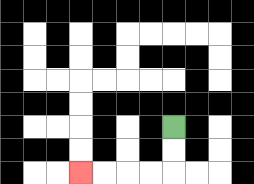{'start': '[7, 5]', 'end': '[3, 7]', 'path_directions': 'D,D,L,L,L,L', 'path_coordinates': '[[7, 5], [7, 6], [7, 7], [6, 7], [5, 7], [4, 7], [3, 7]]'}